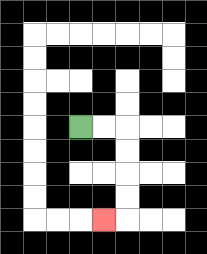{'start': '[3, 5]', 'end': '[4, 9]', 'path_directions': 'R,R,D,D,D,D,L', 'path_coordinates': '[[3, 5], [4, 5], [5, 5], [5, 6], [5, 7], [5, 8], [5, 9], [4, 9]]'}